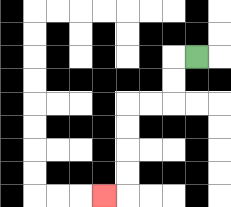{'start': '[8, 2]', 'end': '[4, 8]', 'path_directions': 'L,D,D,L,L,D,D,D,D,L', 'path_coordinates': '[[8, 2], [7, 2], [7, 3], [7, 4], [6, 4], [5, 4], [5, 5], [5, 6], [5, 7], [5, 8], [4, 8]]'}